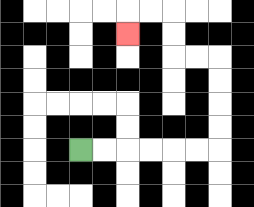{'start': '[3, 6]', 'end': '[5, 1]', 'path_directions': 'R,R,R,R,R,R,U,U,U,U,L,L,U,U,L,L,D', 'path_coordinates': '[[3, 6], [4, 6], [5, 6], [6, 6], [7, 6], [8, 6], [9, 6], [9, 5], [9, 4], [9, 3], [9, 2], [8, 2], [7, 2], [7, 1], [7, 0], [6, 0], [5, 0], [5, 1]]'}